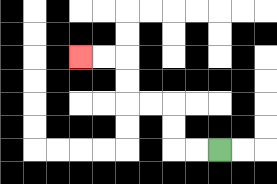{'start': '[9, 6]', 'end': '[3, 2]', 'path_directions': 'L,L,U,U,L,L,U,U,L,L', 'path_coordinates': '[[9, 6], [8, 6], [7, 6], [7, 5], [7, 4], [6, 4], [5, 4], [5, 3], [5, 2], [4, 2], [3, 2]]'}